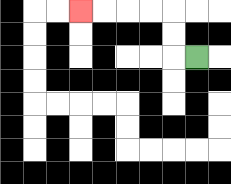{'start': '[8, 2]', 'end': '[3, 0]', 'path_directions': 'L,U,U,L,L,L,L', 'path_coordinates': '[[8, 2], [7, 2], [7, 1], [7, 0], [6, 0], [5, 0], [4, 0], [3, 0]]'}